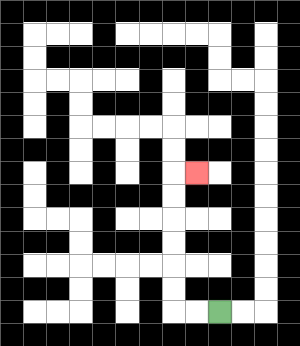{'start': '[9, 13]', 'end': '[8, 7]', 'path_directions': 'L,L,U,U,U,U,U,U,R', 'path_coordinates': '[[9, 13], [8, 13], [7, 13], [7, 12], [7, 11], [7, 10], [7, 9], [7, 8], [7, 7], [8, 7]]'}